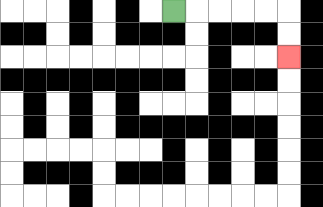{'start': '[7, 0]', 'end': '[12, 2]', 'path_directions': 'R,R,R,R,R,D,D', 'path_coordinates': '[[7, 0], [8, 0], [9, 0], [10, 0], [11, 0], [12, 0], [12, 1], [12, 2]]'}